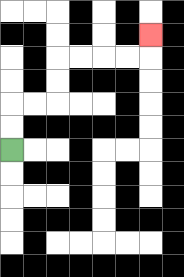{'start': '[0, 6]', 'end': '[6, 1]', 'path_directions': 'U,U,R,R,U,U,R,R,R,R,U', 'path_coordinates': '[[0, 6], [0, 5], [0, 4], [1, 4], [2, 4], [2, 3], [2, 2], [3, 2], [4, 2], [5, 2], [6, 2], [6, 1]]'}